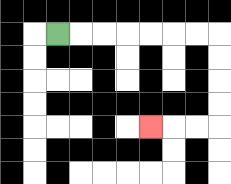{'start': '[2, 1]', 'end': '[6, 5]', 'path_directions': 'R,R,R,R,R,R,R,D,D,D,D,L,L,L', 'path_coordinates': '[[2, 1], [3, 1], [4, 1], [5, 1], [6, 1], [7, 1], [8, 1], [9, 1], [9, 2], [9, 3], [9, 4], [9, 5], [8, 5], [7, 5], [6, 5]]'}